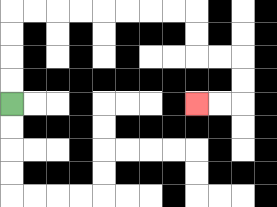{'start': '[0, 4]', 'end': '[8, 4]', 'path_directions': 'U,U,U,U,R,R,R,R,R,R,R,R,D,D,R,R,D,D,L,L', 'path_coordinates': '[[0, 4], [0, 3], [0, 2], [0, 1], [0, 0], [1, 0], [2, 0], [3, 0], [4, 0], [5, 0], [6, 0], [7, 0], [8, 0], [8, 1], [8, 2], [9, 2], [10, 2], [10, 3], [10, 4], [9, 4], [8, 4]]'}